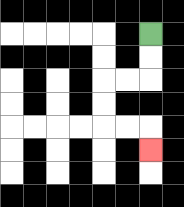{'start': '[6, 1]', 'end': '[6, 6]', 'path_directions': 'D,D,L,L,D,D,R,R,D', 'path_coordinates': '[[6, 1], [6, 2], [6, 3], [5, 3], [4, 3], [4, 4], [4, 5], [5, 5], [6, 5], [6, 6]]'}